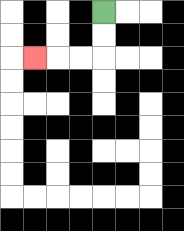{'start': '[4, 0]', 'end': '[1, 2]', 'path_directions': 'D,D,L,L,L', 'path_coordinates': '[[4, 0], [4, 1], [4, 2], [3, 2], [2, 2], [1, 2]]'}